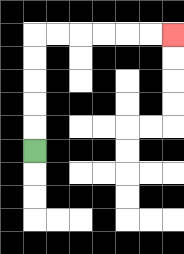{'start': '[1, 6]', 'end': '[7, 1]', 'path_directions': 'U,U,U,U,U,R,R,R,R,R,R', 'path_coordinates': '[[1, 6], [1, 5], [1, 4], [1, 3], [1, 2], [1, 1], [2, 1], [3, 1], [4, 1], [5, 1], [6, 1], [7, 1]]'}